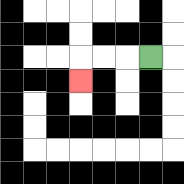{'start': '[6, 2]', 'end': '[3, 3]', 'path_directions': 'L,L,L,D', 'path_coordinates': '[[6, 2], [5, 2], [4, 2], [3, 2], [3, 3]]'}